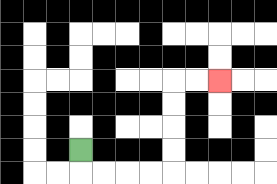{'start': '[3, 6]', 'end': '[9, 3]', 'path_directions': 'D,R,R,R,R,U,U,U,U,R,R', 'path_coordinates': '[[3, 6], [3, 7], [4, 7], [5, 7], [6, 7], [7, 7], [7, 6], [7, 5], [7, 4], [7, 3], [8, 3], [9, 3]]'}